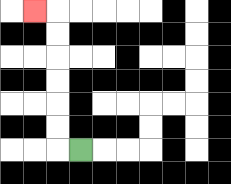{'start': '[3, 6]', 'end': '[1, 0]', 'path_directions': 'L,U,U,U,U,U,U,L', 'path_coordinates': '[[3, 6], [2, 6], [2, 5], [2, 4], [2, 3], [2, 2], [2, 1], [2, 0], [1, 0]]'}